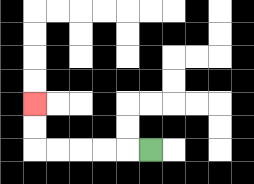{'start': '[6, 6]', 'end': '[1, 4]', 'path_directions': 'L,L,L,L,L,U,U', 'path_coordinates': '[[6, 6], [5, 6], [4, 6], [3, 6], [2, 6], [1, 6], [1, 5], [1, 4]]'}